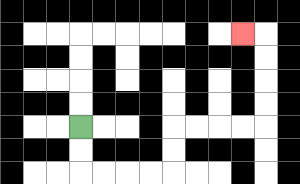{'start': '[3, 5]', 'end': '[10, 1]', 'path_directions': 'D,D,R,R,R,R,U,U,R,R,R,R,U,U,U,U,L', 'path_coordinates': '[[3, 5], [3, 6], [3, 7], [4, 7], [5, 7], [6, 7], [7, 7], [7, 6], [7, 5], [8, 5], [9, 5], [10, 5], [11, 5], [11, 4], [11, 3], [11, 2], [11, 1], [10, 1]]'}